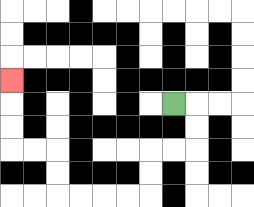{'start': '[7, 4]', 'end': '[0, 3]', 'path_directions': 'R,D,D,L,L,D,D,L,L,L,L,U,U,L,L,U,U,U', 'path_coordinates': '[[7, 4], [8, 4], [8, 5], [8, 6], [7, 6], [6, 6], [6, 7], [6, 8], [5, 8], [4, 8], [3, 8], [2, 8], [2, 7], [2, 6], [1, 6], [0, 6], [0, 5], [0, 4], [0, 3]]'}